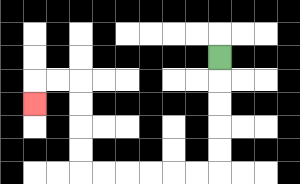{'start': '[9, 2]', 'end': '[1, 4]', 'path_directions': 'D,D,D,D,D,L,L,L,L,L,L,U,U,U,U,L,L,D', 'path_coordinates': '[[9, 2], [9, 3], [9, 4], [9, 5], [9, 6], [9, 7], [8, 7], [7, 7], [6, 7], [5, 7], [4, 7], [3, 7], [3, 6], [3, 5], [3, 4], [3, 3], [2, 3], [1, 3], [1, 4]]'}